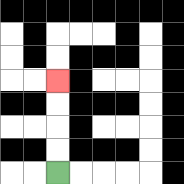{'start': '[2, 7]', 'end': '[2, 3]', 'path_directions': 'U,U,U,U', 'path_coordinates': '[[2, 7], [2, 6], [2, 5], [2, 4], [2, 3]]'}